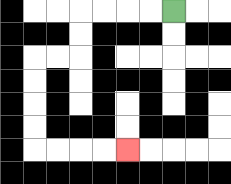{'start': '[7, 0]', 'end': '[5, 6]', 'path_directions': 'L,L,L,L,D,D,L,L,D,D,D,D,R,R,R,R', 'path_coordinates': '[[7, 0], [6, 0], [5, 0], [4, 0], [3, 0], [3, 1], [3, 2], [2, 2], [1, 2], [1, 3], [1, 4], [1, 5], [1, 6], [2, 6], [3, 6], [4, 6], [5, 6]]'}